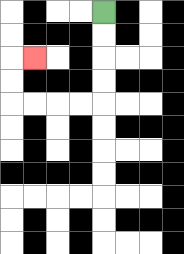{'start': '[4, 0]', 'end': '[1, 2]', 'path_directions': 'D,D,D,D,L,L,L,L,U,U,R', 'path_coordinates': '[[4, 0], [4, 1], [4, 2], [4, 3], [4, 4], [3, 4], [2, 4], [1, 4], [0, 4], [0, 3], [0, 2], [1, 2]]'}